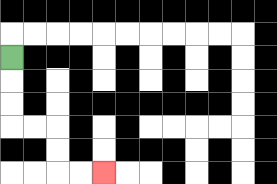{'start': '[0, 2]', 'end': '[4, 7]', 'path_directions': 'D,D,D,R,R,D,D,R,R', 'path_coordinates': '[[0, 2], [0, 3], [0, 4], [0, 5], [1, 5], [2, 5], [2, 6], [2, 7], [3, 7], [4, 7]]'}